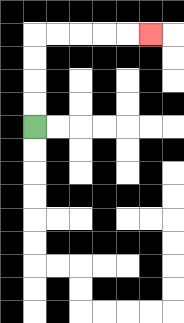{'start': '[1, 5]', 'end': '[6, 1]', 'path_directions': 'U,U,U,U,R,R,R,R,R', 'path_coordinates': '[[1, 5], [1, 4], [1, 3], [1, 2], [1, 1], [2, 1], [3, 1], [4, 1], [5, 1], [6, 1]]'}